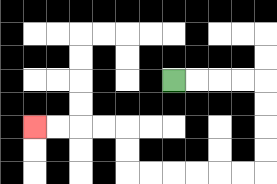{'start': '[7, 3]', 'end': '[1, 5]', 'path_directions': 'R,R,R,R,D,D,D,D,L,L,L,L,L,L,U,U,L,L,L,L', 'path_coordinates': '[[7, 3], [8, 3], [9, 3], [10, 3], [11, 3], [11, 4], [11, 5], [11, 6], [11, 7], [10, 7], [9, 7], [8, 7], [7, 7], [6, 7], [5, 7], [5, 6], [5, 5], [4, 5], [3, 5], [2, 5], [1, 5]]'}